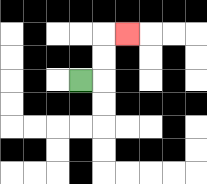{'start': '[3, 3]', 'end': '[5, 1]', 'path_directions': 'R,U,U,R', 'path_coordinates': '[[3, 3], [4, 3], [4, 2], [4, 1], [5, 1]]'}